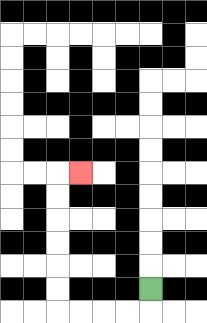{'start': '[6, 12]', 'end': '[3, 7]', 'path_directions': 'D,L,L,L,L,U,U,U,U,U,U,R', 'path_coordinates': '[[6, 12], [6, 13], [5, 13], [4, 13], [3, 13], [2, 13], [2, 12], [2, 11], [2, 10], [2, 9], [2, 8], [2, 7], [3, 7]]'}